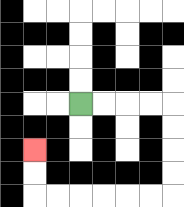{'start': '[3, 4]', 'end': '[1, 6]', 'path_directions': 'R,R,R,R,D,D,D,D,L,L,L,L,L,L,U,U', 'path_coordinates': '[[3, 4], [4, 4], [5, 4], [6, 4], [7, 4], [7, 5], [7, 6], [7, 7], [7, 8], [6, 8], [5, 8], [4, 8], [3, 8], [2, 8], [1, 8], [1, 7], [1, 6]]'}